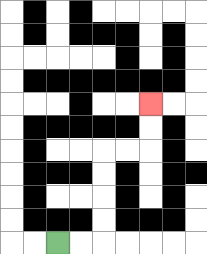{'start': '[2, 10]', 'end': '[6, 4]', 'path_directions': 'R,R,U,U,U,U,R,R,U,U', 'path_coordinates': '[[2, 10], [3, 10], [4, 10], [4, 9], [4, 8], [4, 7], [4, 6], [5, 6], [6, 6], [6, 5], [6, 4]]'}